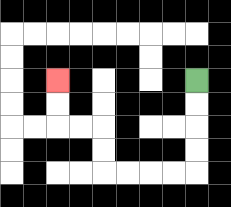{'start': '[8, 3]', 'end': '[2, 3]', 'path_directions': 'D,D,D,D,L,L,L,L,U,U,L,L,U,U', 'path_coordinates': '[[8, 3], [8, 4], [8, 5], [8, 6], [8, 7], [7, 7], [6, 7], [5, 7], [4, 7], [4, 6], [4, 5], [3, 5], [2, 5], [2, 4], [2, 3]]'}